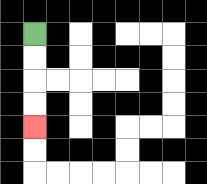{'start': '[1, 1]', 'end': '[1, 5]', 'path_directions': 'D,D,D,D', 'path_coordinates': '[[1, 1], [1, 2], [1, 3], [1, 4], [1, 5]]'}